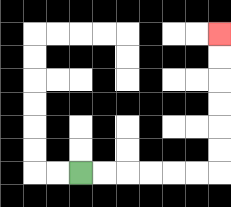{'start': '[3, 7]', 'end': '[9, 1]', 'path_directions': 'R,R,R,R,R,R,U,U,U,U,U,U', 'path_coordinates': '[[3, 7], [4, 7], [5, 7], [6, 7], [7, 7], [8, 7], [9, 7], [9, 6], [9, 5], [9, 4], [9, 3], [9, 2], [9, 1]]'}